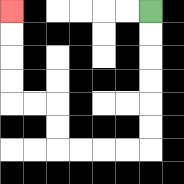{'start': '[6, 0]', 'end': '[0, 0]', 'path_directions': 'D,D,D,D,D,D,L,L,L,L,U,U,L,L,U,U,U,U', 'path_coordinates': '[[6, 0], [6, 1], [6, 2], [6, 3], [6, 4], [6, 5], [6, 6], [5, 6], [4, 6], [3, 6], [2, 6], [2, 5], [2, 4], [1, 4], [0, 4], [0, 3], [0, 2], [0, 1], [0, 0]]'}